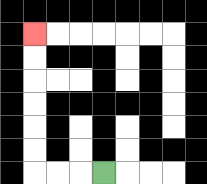{'start': '[4, 7]', 'end': '[1, 1]', 'path_directions': 'L,L,L,U,U,U,U,U,U', 'path_coordinates': '[[4, 7], [3, 7], [2, 7], [1, 7], [1, 6], [1, 5], [1, 4], [1, 3], [1, 2], [1, 1]]'}